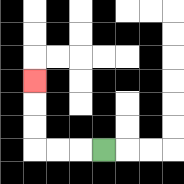{'start': '[4, 6]', 'end': '[1, 3]', 'path_directions': 'L,L,L,U,U,U', 'path_coordinates': '[[4, 6], [3, 6], [2, 6], [1, 6], [1, 5], [1, 4], [1, 3]]'}